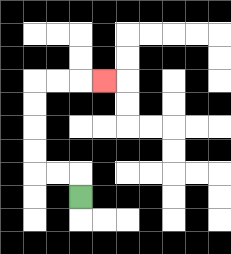{'start': '[3, 8]', 'end': '[4, 3]', 'path_directions': 'U,L,L,U,U,U,U,R,R,R', 'path_coordinates': '[[3, 8], [3, 7], [2, 7], [1, 7], [1, 6], [1, 5], [1, 4], [1, 3], [2, 3], [3, 3], [4, 3]]'}